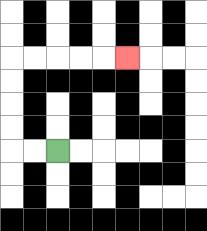{'start': '[2, 6]', 'end': '[5, 2]', 'path_directions': 'L,L,U,U,U,U,R,R,R,R,R', 'path_coordinates': '[[2, 6], [1, 6], [0, 6], [0, 5], [0, 4], [0, 3], [0, 2], [1, 2], [2, 2], [3, 2], [4, 2], [5, 2]]'}